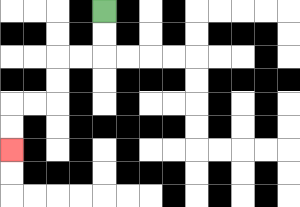{'start': '[4, 0]', 'end': '[0, 6]', 'path_directions': 'D,D,L,L,D,D,L,L,D,D', 'path_coordinates': '[[4, 0], [4, 1], [4, 2], [3, 2], [2, 2], [2, 3], [2, 4], [1, 4], [0, 4], [0, 5], [0, 6]]'}